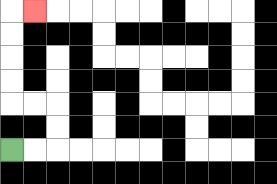{'start': '[0, 6]', 'end': '[1, 0]', 'path_directions': 'R,R,U,U,L,L,U,U,U,U,R', 'path_coordinates': '[[0, 6], [1, 6], [2, 6], [2, 5], [2, 4], [1, 4], [0, 4], [0, 3], [0, 2], [0, 1], [0, 0], [1, 0]]'}